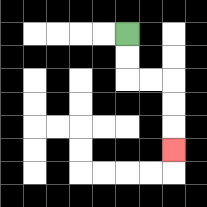{'start': '[5, 1]', 'end': '[7, 6]', 'path_directions': 'D,D,R,R,D,D,D', 'path_coordinates': '[[5, 1], [5, 2], [5, 3], [6, 3], [7, 3], [7, 4], [7, 5], [7, 6]]'}